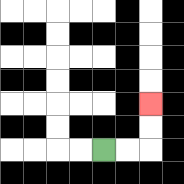{'start': '[4, 6]', 'end': '[6, 4]', 'path_directions': 'R,R,U,U', 'path_coordinates': '[[4, 6], [5, 6], [6, 6], [6, 5], [6, 4]]'}